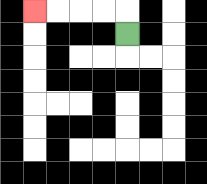{'start': '[5, 1]', 'end': '[1, 0]', 'path_directions': 'U,L,L,L,L', 'path_coordinates': '[[5, 1], [5, 0], [4, 0], [3, 0], [2, 0], [1, 0]]'}